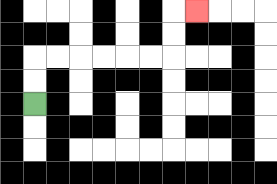{'start': '[1, 4]', 'end': '[8, 0]', 'path_directions': 'U,U,R,R,R,R,R,R,U,U,R', 'path_coordinates': '[[1, 4], [1, 3], [1, 2], [2, 2], [3, 2], [4, 2], [5, 2], [6, 2], [7, 2], [7, 1], [7, 0], [8, 0]]'}